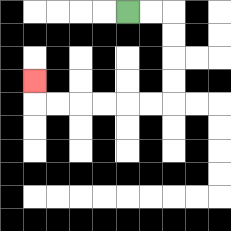{'start': '[5, 0]', 'end': '[1, 3]', 'path_directions': 'R,R,D,D,D,D,L,L,L,L,L,L,U', 'path_coordinates': '[[5, 0], [6, 0], [7, 0], [7, 1], [7, 2], [7, 3], [7, 4], [6, 4], [5, 4], [4, 4], [3, 4], [2, 4], [1, 4], [1, 3]]'}